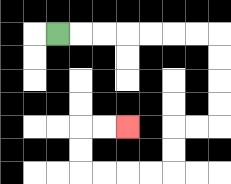{'start': '[2, 1]', 'end': '[5, 5]', 'path_directions': 'R,R,R,R,R,R,R,D,D,D,D,L,L,D,D,L,L,L,L,U,U,R,R', 'path_coordinates': '[[2, 1], [3, 1], [4, 1], [5, 1], [6, 1], [7, 1], [8, 1], [9, 1], [9, 2], [9, 3], [9, 4], [9, 5], [8, 5], [7, 5], [7, 6], [7, 7], [6, 7], [5, 7], [4, 7], [3, 7], [3, 6], [3, 5], [4, 5], [5, 5]]'}